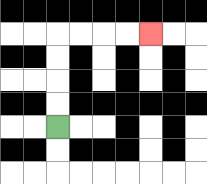{'start': '[2, 5]', 'end': '[6, 1]', 'path_directions': 'U,U,U,U,R,R,R,R', 'path_coordinates': '[[2, 5], [2, 4], [2, 3], [2, 2], [2, 1], [3, 1], [4, 1], [5, 1], [6, 1]]'}